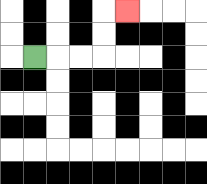{'start': '[1, 2]', 'end': '[5, 0]', 'path_directions': 'R,R,R,U,U,R', 'path_coordinates': '[[1, 2], [2, 2], [3, 2], [4, 2], [4, 1], [4, 0], [5, 0]]'}